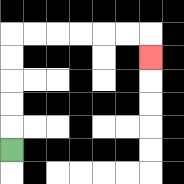{'start': '[0, 6]', 'end': '[6, 2]', 'path_directions': 'U,U,U,U,U,R,R,R,R,R,R,D', 'path_coordinates': '[[0, 6], [0, 5], [0, 4], [0, 3], [0, 2], [0, 1], [1, 1], [2, 1], [3, 1], [4, 1], [5, 1], [6, 1], [6, 2]]'}